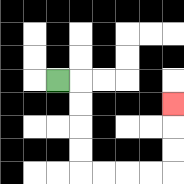{'start': '[2, 3]', 'end': '[7, 4]', 'path_directions': 'R,D,D,D,D,R,R,R,R,U,U,U', 'path_coordinates': '[[2, 3], [3, 3], [3, 4], [3, 5], [3, 6], [3, 7], [4, 7], [5, 7], [6, 7], [7, 7], [7, 6], [7, 5], [7, 4]]'}